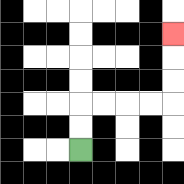{'start': '[3, 6]', 'end': '[7, 1]', 'path_directions': 'U,U,R,R,R,R,U,U,U', 'path_coordinates': '[[3, 6], [3, 5], [3, 4], [4, 4], [5, 4], [6, 4], [7, 4], [7, 3], [7, 2], [7, 1]]'}